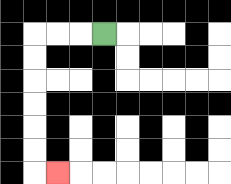{'start': '[4, 1]', 'end': '[2, 7]', 'path_directions': 'L,L,L,D,D,D,D,D,D,R', 'path_coordinates': '[[4, 1], [3, 1], [2, 1], [1, 1], [1, 2], [1, 3], [1, 4], [1, 5], [1, 6], [1, 7], [2, 7]]'}